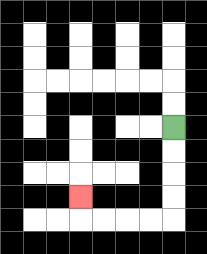{'start': '[7, 5]', 'end': '[3, 8]', 'path_directions': 'D,D,D,D,L,L,L,L,U', 'path_coordinates': '[[7, 5], [7, 6], [7, 7], [7, 8], [7, 9], [6, 9], [5, 9], [4, 9], [3, 9], [3, 8]]'}